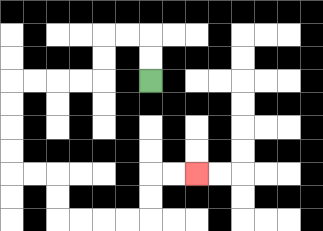{'start': '[6, 3]', 'end': '[8, 7]', 'path_directions': 'U,U,L,L,D,D,L,L,L,L,D,D,D,D,R,R,D,D,R,R,R,R,U,U,R,R', 'path_coordinates': '[[6, 3], [6, 2], [6, 1], [5, 1], [4, 1], [4, 2], [4, 3], [3, 3], [2, 3], [1, 3], [0, 3], [0, 4], [0, 5], [0, 6], [0, 7], [1, 7], [2, 7], [2, 8], [2, 9], [3, 9], [4, 9], [5, 9], [6, 9], [6, 8], [6, 7], [7, 7], [8, 7]]'}